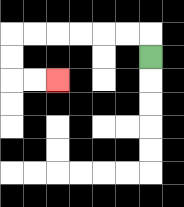{'start': '[6, 2]', 'end': '[2, 3]', 'path_directions': 'U,L,L,L,L,L,L,D,D,R,R', 'path_coordinates': '[[6, 2], [6, 1], [5, 1], [4, 1], [3, 1], [2, 1], [1, 1], [0, 1], [0, 2], [0, 3], [1, 3], [2, 3]]'}